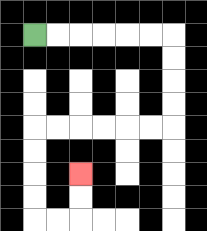{'start': '[1, 1]', 'end': '[3, 7]', 'path_directions': 'R,R,R,R,R,R,D,D,D,D,L,L,L,L,L,L,D,D,D,D,R,R,U,U', 'path_coordinates': '[[1, 1], [2, 1], [3, 1], [4, 1], [5, 1], [6, 1], [7, 1], [7, 2], [7, 3], [7, 4], [7, 5], [6, 5], [5, 5], [4, 5], [3, 5], [2, 5], [1, 5], [1, 6], [1, 7], [1, 8], [1, 9], [2, 9], [3, 9], [3, 8], [3, 7]]'}